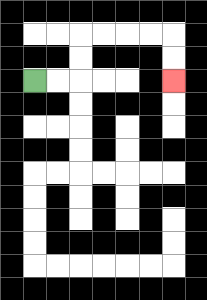{'start': '[1, 3]', 'end': '[7, 3]', 'path_directions': 'R,R,U,U,R,R,R,R,D,D', 'path_coordinates': '[[1, 3], [2, 3], [3, 3], [3, 2], [3, 1], [4, 1], [5, 1], [6, 1], [7, 1], [7, 2], [7, 3]]'}